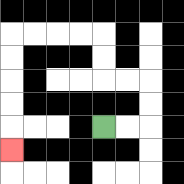{'start': '[4, 5]', 'end': '[0, 6]', 'path_directions': 'R,R,U,U,L,L,U,U,L,L,L,L,D,D,D,D,D', 'path_coordinates': '[[4, 5], [5, 5], [6, 5], [6, 4], [6, 3], [5, 3], [4, 3], [4, 2], [4, 1], [3, 1], [2, 1], [1, 1], [0, 1], [0, 2], [0, 3], [0, 4], [0, 5], [0, 6]]'}